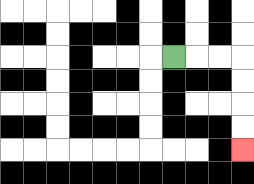{'start': '[7, 2]', 'end': '[10, 6]', 'path_directions': 'R,R,R,D,D,D,D', 'path_coordinates': '[[7, 2], [8, 2], [9, 2], [10, 2], [10, 3], [10, 4], [10, 5], [10, 6]]'}